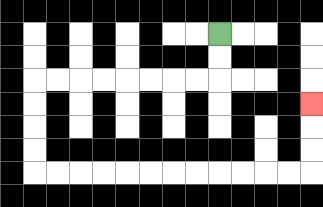{'start': '[9, 1]', 'end': '[13, 4]', 'path_directions': 'D,D,L,L,L,L,L,L,L,L,D,D,D,D,R,R,R,R,R,R,R,R,R,R,R,R,U,U,U', 'path_coordinates': '[[9, 1], [9, 2], [9, 3], [8, 3], [7, 3], [6, 3], [5, 3], [4, 3], [3, 3], [2, 3], [1, 3], [1, 4], [1, 5], [1, 6], [1, 7], [2, 7], [3, 7], [4, 7], [5, 7], [6, 7], [7, 7], [8, 7], [9, 7], [10, 7], [11, 7], [12, 7], [13, 7], [13, 6], [13, 5], [13, 4]]'}